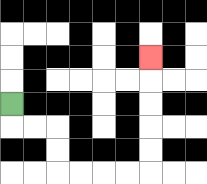{'start': '[0, 4]', 'end': '[6, 2]', 'path_directions': 'D,R,R,D,D,R,R,R,R,U,U,U,U,U', 'path_coordinates': '[[0, 4], [0, 5], [1, 5], [2, 5], [2, 6], [2, 7], [3, 7], [4, 7], [5, 7], [6, 7], [6, 6], [6, 5], [6, 4], [6, 3], [6, 2]]'}